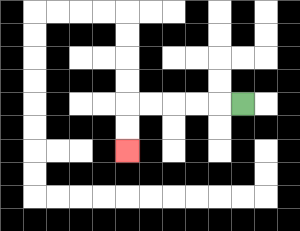{'start': '[10, 4]', 'end': '[5, 6]', 'path_directions': 'L,L,L,L,L,D,D', 'path_coordinates': '[[10, 4], [9, 4], [8, 4], [7, 4], [6, 4], [5, 4], [5, 5], [5, 6]]'}